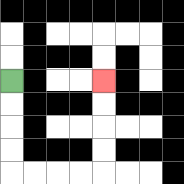{'start': '[0, 3]', 'end': '[4, 3]', 'path_directions': 'D,D,D,D,R,R,R,R,U,U,U,U', 'path_coordinates': '[[0, 3], [0, 4], [0, 5], [0, 6], [0, 7], [1, 7], [2, 7], [3, 7], [4, 7], [4, 6], [4, 5], [4, 4], [4, 3]]'}